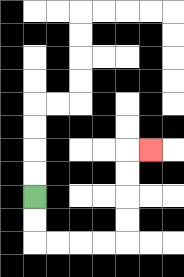{'start': '[1, 8]', 'end': '[6, 6]', 'path_directions': 'D,D,R,R,R,R,U,U,U,U,R', 'path_coordinates': '[[1, 8], [1, 9], [1, 10], [2, 10], [3, 10], [4, 10], [5, 10], [5, 9], [5, 8], [5, 7], [5, 6], [6, 6]]'}